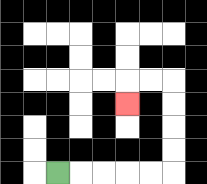{'start': '[2, 7]', 'end': '[5, 4]', 'path_directions': 'R,R,R,R,R,U,U,U,U,L,L,D', 'path_coordinates': '[[2, 7], [3, 7], [4, 7], [5, 7], [6, 7], [7, 7], [7, 6], [7, 5], [7, 4], [7, 3], [6, 3], [5, 3], [5, 4]]'}